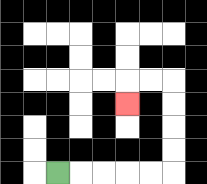{'start': '[2, 7]', 'end': '[5, 4]', 'path_directions': 'R,R,R,R,R,U,U,U,U,L,L,D', 'path_coordinates': '[[2, 7], [3, 7], [4, 7], [5, 7], [6, 7], [7, 7], [7, 6], [7, 5], [7, 4], [7, 3], [6, 3], [5, 3], [5, 4]]'}